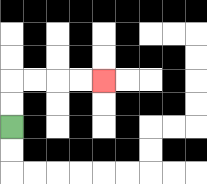{'start': '[0, 5]', 'end': '[4, 3]', 'path_directions': 'U,U,R,R,R,R', 'path_coordinates': '[[0, 5], [0, 4], [0, 3], [1, 3], [2, 3], [3, 3], [4, 3]]'}